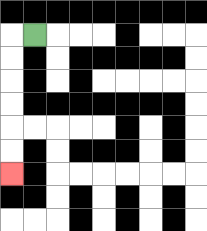{'start': '[1, 1]', 'end': '[0, 7]', 'path_directions': 'L,D,D,D,D,D,D', 'path_coordinates': '[[1, 1], [0, 1], [0, 2], [0, 3], [0, 4], [0, 5], [0, 6], [0, 7]]'}